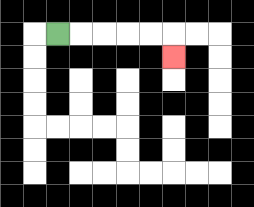{'start': '[2, 1]', 'end': '[7, 2]', 'path_directions': 'R,R,R,R,R,D', 'path_coordinates': '[[2, 1], [3, 1], [4, 1], [5, 1], [6, 1], [7, 1], [7, 2]]'}